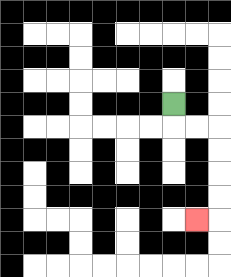{'start': '[7, 4]', 'end': '[8, 9]', 'path_directions': 'D,R,R,D,D,D,D,L', 'path_coordinates': '[[7, 4], [7, 5], [8, 5], [9, 5], [9, 6], [9, 7], [9, 8], [9, 9], [8, 9]]'}